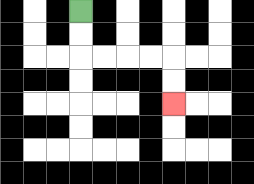{'start': '[3, 0]', 'end': '[7, 4]', 'path_directions': 'D,D,R,R,R,R,D,D', 'path_coordinates': '[[3, 0], [3, 1], [3, 2], [4, 2], [5, 2], [6, 2], [7, 2], [7, 3], [7, 4]]'}